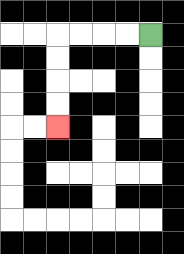{'start': '[6, 1]', 'end': '[2, 5]', 'path_directions': 'L,L,L,L,D,D,D,D', 'path_coordinates': '[[6, 1], [5, 1], [4, 1], [3, 1], [2, 1], [2, 2], [2, 3], [2, 4], [2, 5]]'}